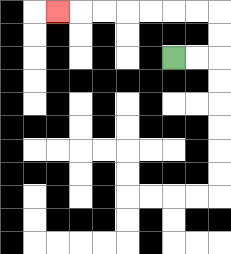{'start': '[7, 2]', 'end': '[2, 0]', 'path_directions': 'R,R,U,U,L,L,L,L,L,L,L', 'path_coordinates': '[[7, 2], [8, 2], [9, 2], [9, 1], [9, 0], [8, 0], [7, 0], [6, 0], [5, 0], [4, 0], [3, 0], [2, 0]]'}